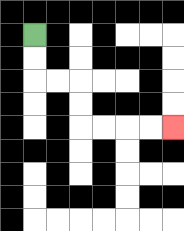{'start': '[1, 1]', 'end': '[7, 5]', 'path_directions': 'D,D,R,R,D,D,R,R,R,R', 'path_coordinates': '[[1, 1], [1, 2], [1, 3], [2, 3], [3, 3], [3, 4], [3, 5], [4, 5], [5, 5], [6, 5], [7, 5]]'}